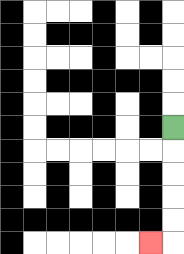{'start': '[7, 5]', 'end': '[6, 10]', 'path_directions': 'D,D,D,D,D,L', 'path_coordinates': '[[7, 5], [7, 6], [7, 7], [7, 8], [7, 9], [7, 10], [6, 10]]'}